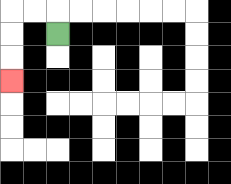{'start': '[2, 1]', 'end': '[0, 3]', 'path_directions': 'U,L,L,D,D,D', 'path_coordinates': '[[2, 1], [2, 0], [1, 0], [0, 0], [0, 1], [0, 2], [0, 3]]'}